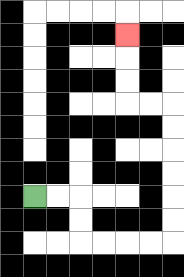{'start': '[1, 8]', 'end': '[5, 1]', 'path_directions': 'R,R,D,D,R,R,R,R,U,U,U,U,U,U,L,L,U,U,U', 'path_coordinates': '[[1, 8], [2, 8], [3, 8], [3, 9], [3, 10], [4, 10], [5, 10], [6, 10], [7, 10], [7, 9], [7, 8], [7, 7], [7, 6], [7, 5], [7, 4], [6, 4], [5, 4], [5, 3], [5, 2], [5, 1]]'}